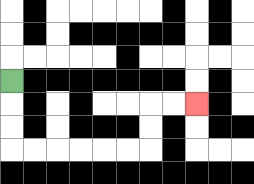{'start': '[0, 3]', 'end': '[8, 4]', 'path_directions': 'D,D,D,R,R,R,R,R,R,U,U,R,R', 'path_coordinates': '[[0, 3], [0, 4], [0, 5], [0, 6], [1, 6], [2, 6], [3, 6], [4, 6], [5, 6], [6, 6], [6, 5], [6, 4], [7, 4], [8, 4]]'}